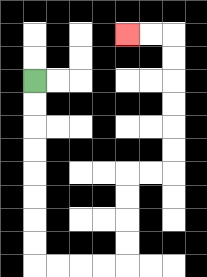{'start': '[1, 3]', 'end': '[5, 1]', 'path_directions': 'D,D,D,D,D,D,D,D,R,R,R,R,U,U,U,U,R,R,U,U,U,U,U,U,L,L', 'path_coordinates': '[[1, 3], [1, 4], [1, 5], [1, 6], [1, 7], [1, 8], [1, 9], [1, 10], [1, 11], [2, 11], [3, 11], [4, 11], [5, 11], [5, 10], [5, 9], [5, 8], [5, 7], [6, 7], [7, 7], [7, 6], [7, 5], [7, 4], [7, 3], [7, 2], [7, 1], [6, 1], [5, 1]]'}